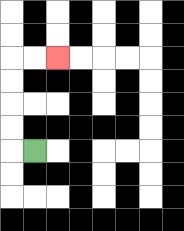{'start': '[1, 6]', 'end': '[2, 2]', 'path_directions': 'L,U,U,U,U,R,R', 'path_coordinates': '[[1, 6], [0, 6], [0, 5], [0, 4], [0, 3], [0, 2], [1, 2], [2, 2]]'}